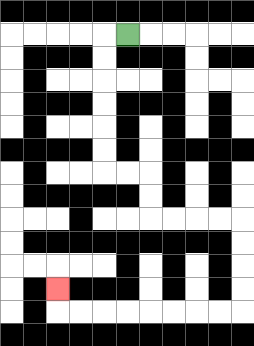{'start': '[5, 1]', 'end': '[2, 12]', 'path_directions': 'L,D,D,D,D,D,D,R,R,D,D,R,R,R,R,D,D,D,D,L,L,L,L,L,L,L,L,U', 'path_coordinates': '[[5, 1], [4, 1], [4, 2], [4, 3], [4, 4], [4, 5], [4, 6], [4, 7], [5, 7], [6, 7], [6, 8], [6, 9], [7, 9], [8, 9], [9, 9], [10, 9], [10, 10], [10, 11], [10, 12], [10, 13], [9, 13], [8, 13], [7, 13], [6, 13], [5, 13], [4, 13], [3, 13], [2, 13], [2, 12]]'}